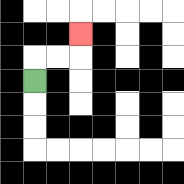{'start': '[1, 3]', 'end': '[3, 1]', 'path_directions': 'U,R,R,U', 'path_coordinates': '[[1, 3], [1, 2], [2, 2], [3, 2], [3, 1]]'}